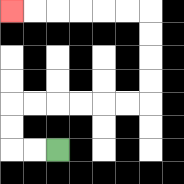{'start': '[2, 6]', 'end': '[0, 0]', 'path_directions': 'L,L,U,U,R,R,R,R,R,R,U,U,U,U,L,L,L,L,L,L', 'path_coordinates': '[[2, 6], [1, 6], [0, 6], [0, 5], [0, 4], [1, 4], [2, 4], [3, 4], [4, 4], [5, 4], [6, 4], [6, 3], [6, 2], [6, 1], [6, 0], [5, 0], [4, 0], [3, 0], [2, 0], [1, 0], [0, 0]]'}